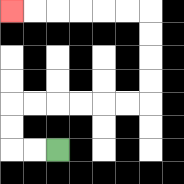{'start': '[2, 6]', 'end': '[0, 0]', 'path_directions': 'L,L,U,U,R,R,R,R,R,R,U,U,U,U,L,L,L,L,L,L', 'path_coordinates': '[[2, 6], [1, 6], [0, 6], [0, 5], [0, 4], [1, 4], [2, 4], [3, 4], [4, 4], [5, 4], [6, 4], [6, 3], [6, 2], [6, 1], [6, 0], [5, 0], [4, 0], [3, 0], [2, 0], [1, 0], [0, 0]]'}